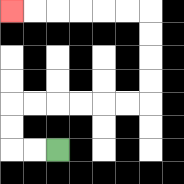{'start': '[2, 6]', 'end': '[0, 0]', 'path_directions': 'L,L,U,U,R,R,R,R,R,R,U,U,U,U,L,L,L,L,L,L', 'path_coordinates': '[[2, 6], [1, 6], [0, 6], [0, 5], [0, 4], [1, 4], [2, 4], [3, 4], [4, 4], [5, 4], [6, 4], [6, 3], [6, 2], [6, 1], [6, 0], [5, 0], [4, 0], [3, 0], [2, 0], [1, 0], [0, 0]]'}